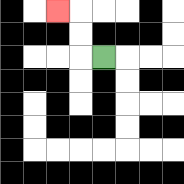{'start': '[4, 2]', 'end': '[2, 0]', 'path_directions': 'L,U,U,L', 'path_coordinates': '[[4, 2], [3, 2], [3, 1], [3, 0], [2, 0]]'}